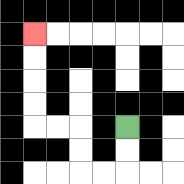{'start': '[5, 5]', 'end': '[1, 1]', 'path_directions': 'D,D,L,L,U,U,L,L,U,U,U,U', 'path_coordinates': '[[5, 5], [5, 6], [5, 7], [4, 7], [3, 7], [3, 6], [3, 5], [2, 5], [1, 5], [1, 4], [1, 3], [1, 2], [1, 1]]'}